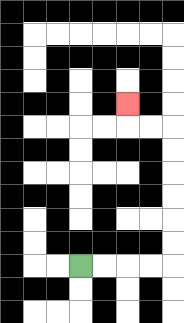{'start': '[3, 11]', 'end': '[5, 4]', 'path_directions': 'R,R,R,R,U,U,U,U,U,U,L,L,U', 'path_coordinates': '[[3, 11], [4, 11], [5, 11], [6, 11], [7, 11], [7, 10], [7, 9], [7, 8], [7, 7], [7, 6], [7, 5], [6, 5], [5, 5], [5, 4]]'}